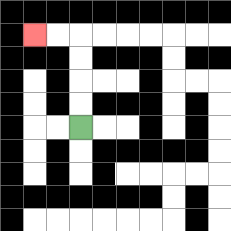{'start': '[3, 5]', 'end': '[1, 1]', 'path_directions': 'U,U,U,U,L,L', 'path_coordinates': '[[3, 5], [3, 4], [3, 3], [3, 2], [3, 1], [2, 1], [1, 1]]'}